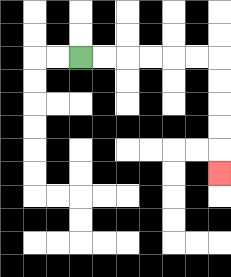{'start': '[3, 2]', 'end': '[9, 7]', 'path_directions': 'R,R,R,R,R,R,D,D,D,D,D', 'path_coordinates': '[[3, 2], [4, 2], [5, 2], [6, 2], [7, 2], [8, 2], [9, 2], [9, 3], [9, 4], [9, 5], [9, 6], [9, 7]]'}